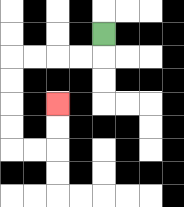{'start': '[4, 1]', 'end': '[2, 4]', 'path_directions': 'D,L,L,L,L,D,D,D,D,R,R,U,U', 'path_coordinates': '[[4, 1], [4, 2], [3, 2], [2, 2], [1, 2], [0, 2], [0, 3], [0, 4], [0, 5], [0, 6], [1, 6], [2, 6], [2, 5], [2, 4]]'}